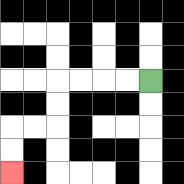{'start': '[6, 3]', 'end': '[0, 7]', 'path_directions': 'L,L,L,L,D,D,L,L,D,D', 'path_coordinates': '[[6, 3], [5, 3], [4, 3], [3, 3], [2, 3], [2, 4], [2, 5], [1, 5], [0, 5], [0, 6], [0, 7]]'}